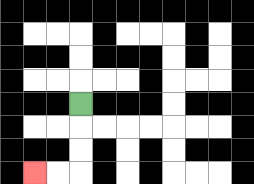{'start': '[3, 4]', 'end': '[1, 7]', 'path_directions': 'D,D,D,L,L', 'path_coordinates': '[[3, 4], [3, 5], [3, 6], [3, 7], [2, 7], [1, 7]]'}